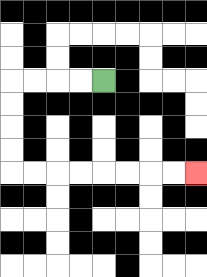{'start': '[4, 3]', 'end': '[8, 7]', 'path_directions': 'L,L,L,L,D,D,D,D,R,R,R,R,R,R,R,R', 'path_coordinates': '[[4, 3], [3, 3], [2, 3], [1, 3], [0, 3], [0, 4], [0, 5], [0, 6], [0, 7], [1, 7], [2, 7], [3, 7], [4, 7], [5, 7], [6, 7], [7, 7], [8, 7]]'}